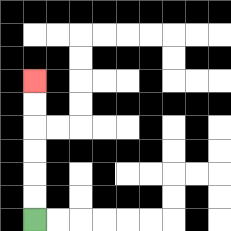{'start': '[1, 9]', 'end': '[1, 3]', 'path_directions': 'U,U,U,U,U,U', 'path_coordinates': '[[1, 9], [1, 8], [1, 7], [1, 6], [1, 5], [1, 4], [1, 3]]'}